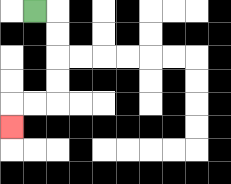{'start': '[1, 0]', 'end': '[0, 5]', 'path_directions': 'R,D,D,D,D,L,L,D', 'path_coordinates': '[[1, 0], [2, 0], [2, 1], [2, 2], [2, 3], [2, 4], [1, 4], [0, 4], [0, 5]]'}